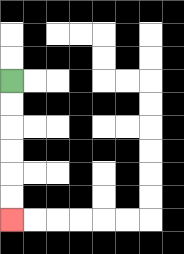{'start': '[0, 3]', 'end': '[0, 9]', 'path_directions': 'D,D,D,D,D,D', 'path_coordinates': '[[0, 3], [0, 4], [0, 5], [0, 6], [0, 7], [0, 8], [0, 9]]'}